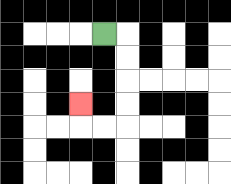{'start': '[4, 1]', 'end': '[3, 4]', 'path_directions': 'R,D,D,D,D,L,L,U', 'path_coordinates': '[[4, 1], [5, 1], [5, 2], [5, 3], [5, 4], [5, 5], [4, 5], [3, 5], [3, 4]]'}